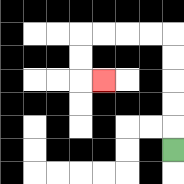{'start': '[7, 6]', 'end': '[4, 3]', 'path_directions': 'U,U,U,U,U,L,L,L,L,D,D,R', 'path_coordinates': '[[7, 6], [7, 5], [7, 4], [7, 3], [7, 2], [7, 1], [6, 1], [5, 1], [4, 1], [3, 1], [3, 2], [3, 3], [4, 3]]'}